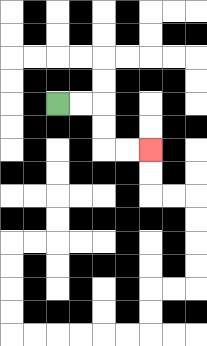{'start': '[2, 4]', 'end': '[6, 6]', 'path_directions': 'R,R,D,D,R,R', 'path_coordinates': '[[2, 4], [3, 4], [4, 4], [4, 5], [4, 6], [5, 6], [6, 6]]'}